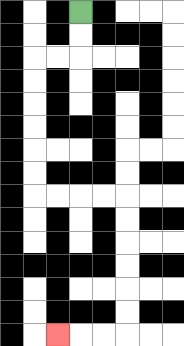{'start': '[3, 0]', 'end': '[2, 14]', 'path_directions': 'D,D,L,L,D,D,D,D,D,D,R,R,R,R,D,D,D,D,D,D,L,L,L', 'path_coordinates': '[[3, 0], [3, 1], [3, 2], [2, 2], [1, 2], [1, 3], [1, 4], [1, 5], [1, 6], [1, 7], [1, 8], [2, 8], [3, 8], [4, 8], [5, 8], [5, 9], [5, 10], [5, 11], [5, 12], [5, 13], [5, 14], [4, 14], [3, 14], [2, 14]]'}